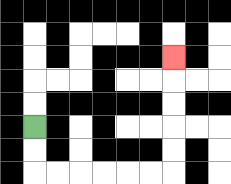{'start': '[1, 5]', 'end': '[7, 2]', 'path_directions': 'D,D,R,R,R,R,R,R,U,U,U,U,U', 'path_coordinates': '[[1, 5], [1, 6], [1, 7], [2, 7], [3, 7], [4, 7], [5, 7], [6, 7], [7, 7], [7, 6], [7, 5], [7, 4], [7, 3], [7, 2]]'}